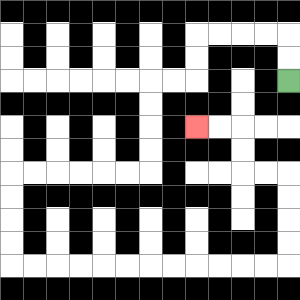{'start': '[12, 3]', 'end': '[8, 5]', 'path_directions': 'U,U,L,L,L,L,D,D,L,L,D,D,D,D,L,L,L,L,L,L,D,D,D,D,R,R,R,R,R,R,R,R,R,R,R,R,U,U,U,U,L,L,U,U,L,L', 'path_coordinates': '[[12, 3], [12, 2], [12, 1], [11, 1], [10, 1], [9, 1], [8, 1], [8, 2], [8, 3], [7, 3], [6, 3], [6, 4], [6, 5], [6, 6], [6, 7], [5, 7], [4, 7], [3, 7], [2, 7], [1, 7], [0, 7], [0, 8], [0, 9], [0, 10], [0, 11], [1, 11], [2, 11], [3, 11], [4, 11], [5, 11], [6, 11], [7, 11], [8, 11], [9, 11], [10, 11], [11, 11], [12, 11], [12, 10], [12, 9], [12, 8], [12, 7], [11, 7], [10, 7], [10, 6], [10, 5], [9, 5], [8, 5]]'}